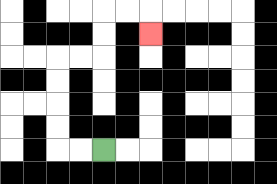{'start': '[4, 6]', 'end': '[6, 1]', 'path_directions': 'L,L,U,U,U,U,R,R,U,U,R,R,D', 'path_coordinates': '[[4, 6], [3, 6], [2, 6], [2, 5], [2, 4], [2, 3], [2, 2], [3, 2], [4, 2], [4, 1], [4, 0], [5, 0], [6, 0], [6, 1]]'}